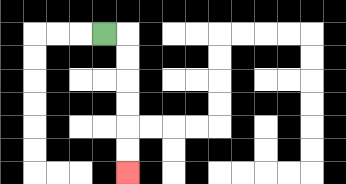{'start': '[4, 1]', 'end': '[5, 7]', 'path_directions': 'R,D,D,D,D,D,D', 'path_coordinates': '[[4, 1], [5, 1], [5, 2], [5, 3], [5, 4], [5, 5], [5, 6], [5, 7]]'}